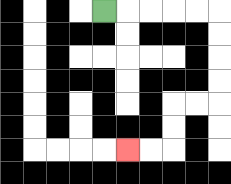{'start': '[4, 0]', 'end': '[5, 6]', 'path_directions': 'R,R,R,R,R,D,D,D,D,L,L,D,D,L,L', 'path_coordinates': '[[4, 0], [5, 0], [6, 0], [7, 0], [8, 0], [9, 0], [9, 1], [9, 2], [9, 3], [9, 4], [8, 4], [7, 4], [7, 5], [7, 6], [6, 6], [5, 6]]'}